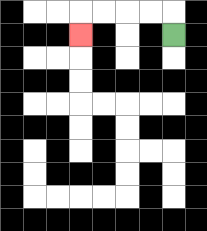{'start': '[7, 1]', 'end': '[3, 1]', 'path_directions': 'U,L,L,L,L,D', 'path_coordinates': '[[7, 1], [7, 0], [6, 0], [5, 0], [4, 0], [3, 0], [3, 1]]'}